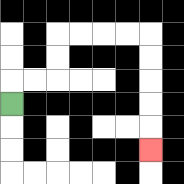{'start': '[0, 4]', 'end': '[6, 6]', 'path_directions': 'U,R,R,U,U,R,R,R,R,D,D,D,D,D', 'path_coordinates': '[[0, 4], [0, 3], [1, 3], [2, 3], [2, 2], [2, 1], [3, 1], [4, 1], [5, 1], [6, 1], [6, 2], [6, 3], [6, 4], [6, 5], [6, 6]]'}